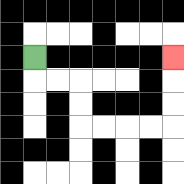{'start': '[1, 2]', 'end': '[7, 2]', 'path_directions': 'D,R,R,D,D,R,R,R,R,U,U,U', 'path_coordinates': '[[1, 2], [1, 3], [2, 3], [3, 3], [3, 4], [3, 5], [4, 5], [5, 5], [6, 5], [7, 5], [7, 4], [7, 3], [7, 2]]'}